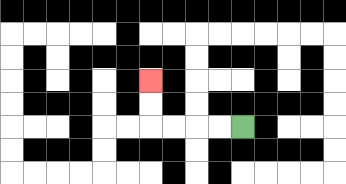{'start': '[10, 5]', 'end': '[6, 3]', 'path_directions': 'L,L,L,L,U,U', 'path_coordinates': '[[10, 5], [9, 5], [8, 5], [7, 5], [6, 5], [6, 4], [6, 3]]'}